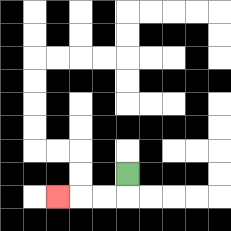{'start': '[5, 7]', 'end': '[2, 8]', 'path_directions': 'D,L,L,L', 'path_coordinates': '[[5, 7], [5, 8], [4, 8], [3, 8], [2, 8]]'}